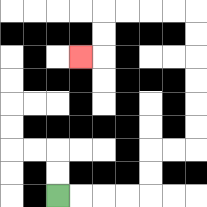{'start': '[2, 8]', 'end': '[3, 2]', 'path_directions': 'R,R,R,R,U,U,R,R,U,U,U,U,U,U,L,L,L,L,D,D,L', 'path_coordinates': '[[2, 8], [3, 8], [4, 8], [5, 8], [6, 8], [6, 7], [6, 6], [7, 6], [8, 6], [8, 5], [8, 4], [8, 3], [8, 2], [8, 1], [8, 0], [7, 0], [6, 0], [5, 0], [4, 0], [4, 1], [4, 2], [3, 2]]'}